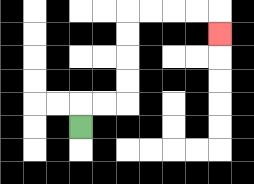{'start': '[3, 5]', 'end': '[9, 1]', 'path_directions': 'U,R,R,U,U,U,U,R,R,R,R,D', 'path_coordinates': '[[3, 5], [3, 4], [4, 4], [5, 4], [5, 3], [5, 2], [5, 1], [5, 0], [6, 0], [7, 0], [8, 0], [9, 0], [9, 1]]'}